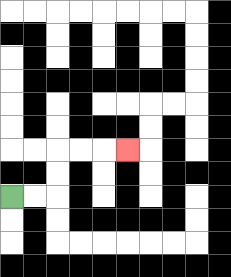{'start': '[0, 8]', 'end': '[5, 6]', 'path_directions': 'R,R,U,U,R,R,R', 'path_coordinates': '[[0, 8], [1, 8], [2, 8], [2, 7], [2, 6], [3, 6], [4, 6], [5, 6]]'}